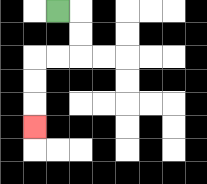{'start': '[2, 0]', 'end': '[1, 5]', 'path_directions': 'R,D,D,L,L,D,D,D', 'path_coordinates': '[[2, 0], [3, 0], [3, 1], [3, 2], [2, 2], [1, 2], [1, 3], [1, 4], [1, 5]]'}